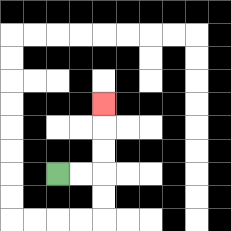{'start': '[2, 7]', 'end': '[4, 4]', 'path_directions': 'R,R,U,U,U', 'path_coordinates': '[[2, 7], [3, 7], [4, 7], [4, 6], [4, 5], [4, 4]]'}